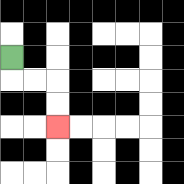{'start': '[0, 2]', 'end': '[2, 5]', 'path_directions': 'D,R,R,D,D', 'path_coordinates': '[[0, 2], [0, 3], [1, 3], [2, 3], [2, 4], [2, 5]]'}